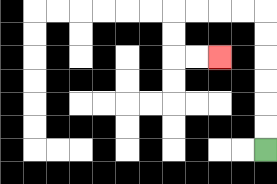{'start': '[11, 6]', 'end': '[9, 2]', 'path_directions': 'U,U,U,U,U,U,L,L,L,L,D,D,R,R', 'path_coordinates': '[[11, 6], [11, 5], [11, 4], [11, 3], [11, 2], [11, 1], [11, 0], [10, 0], [9, 0], [8, 0], [7, 0], [7, 1], [7, 2], [8, 2], [9, 2]]'}